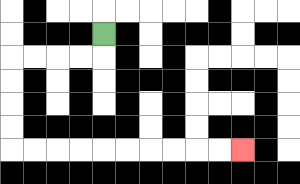{'start': '[4, 1]', 'end': '[10, 6]', 'path_directions': 'D,L,L,L,L,D,D,D,D,R,R,R,R,R,R,R,R,R,R', 'path_coordinates': '[[4, 1], [4, 2], [3, 2], [2, 2], [1, 2], [0, 2], [0, 3], [0, 4], [0, 5], [0, 6], [1, 6], [2, 6], [3, 6], [4, 6], [5, 6], [6, 6], [7, 6], [8, 6], [9, 6], [10, 6]]'}